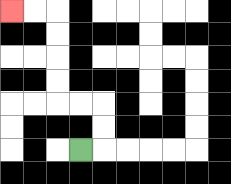{'start': '[3, 6]', 'end': '[0, 0]', 'path_directions': 'R,U,U,L,L,U,U,U,U,L,L', 'path_coordinates': '[[3, 6], [4, 6], [4, 5], [4, 4], [3, 4], [2, 4], [2, 3], [2, 2], [2, 1], [2, 0], [1, 0], [0, 0]]'}